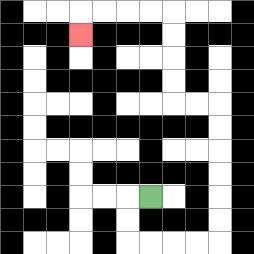{'start': '[6, 8]', 'end': '[3, 1]', 'path_directions': 'L,D,D,R,R,R,R,U,U,U,U,U,U,L,L,U,U,U,U,L,L,L,L,D', 'path_coordinates': '[[6, 8], [5, 8], [5, 9], [5, 10], [6, 10], [7, 10], [8, 10], [9, 10], [9, 9], [9, 8], [9, 7], [9, 6], [9, 5], [9, 4], [8, 4], [7, 4], [7, 3], [7, 2], [7, 1], [7, 0], [6, 0], [5, 0], [4, 0], [3, 0], [3, 1]]'}